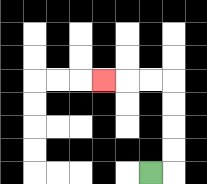{'start': '[6, 7]', 'end': '[4, 3]', 'path_directions': 'R,U,U,U,U,L,L,L', 'path_coordinates': '[[6, 7], [7, 7], [7, 6], [7, 5], [7, 4], [7, 3], [6, 3], [5, 3], [4, 3]]'}